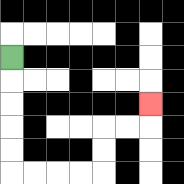{'start': '[0, 2]', 'end': '[6, 4]', 'path_directions': 'D,D,D,D,D,R,R,R,R,U,U,R,R,U', 'path_coordinates': '[[0, 2], [0, 3], [0, 4], [0, 5], [0, 6], [0, 7], [1, 7], [2, 7], [3, 7], [4, 7], [4, 6], [4, 5], [5, 5], [6, 5], [6, 4]]'}